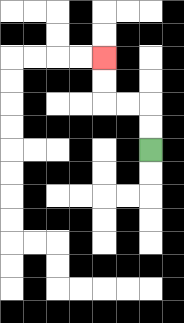{'start': '[6, 6]', 'end': '[4, 2]', 'path_directions': 'U,U,L,L,U,U', 'path_coordinates': '[[6, 6], [6, 5], [6, 4], [5, 4], [4, 4], [4, 3], [4, 2]]'}